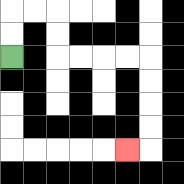{'start': '[0, 2]', 'end': '[5, 6]', 'path_directions': 'U,U,R,R,D,D,R,R,R,R,D,D,D,D,L', 'path_coordinates': '[[0, 2], [0, 1], [0, 0], [1, 0], [2, 0], [2, 1], [2, 2], [3, 2], [4, 2], [5, 2], [6, 2], [6, 3], [6, 4], [6, 5], [6, 6], [5, 6]]'}